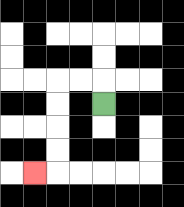{'start': '[4, 4]', 'end': '[1, 7]', 'path_directions': 'U,L,L,D,D,D,D,L', 'path_coordinates': '[[4, 4], [4, 3], [3, 3], [2, 3], [2, 4], [2, 5], [2, 6], [2, 7], [1, 7]]'}